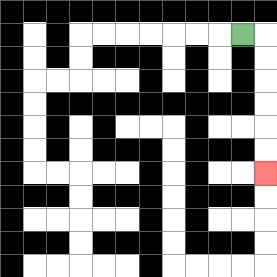{'start': '[10, 1]', 'end': '[11, 7]', 'path_directions': 'R,D,D,D,D,D,D', 'path_coordinates': '[[10, 1], [11, 1], [11, 2], [11, 3], [11, 4], [11, 5], [11, 6], [11, 7]]'}